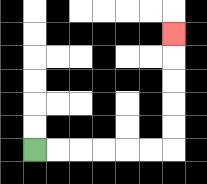{'start': '[1, 6]', 'end': '[7, 1]', 'path_directions': 'R,R,R,R,R,R,U,U,U,U,U', 'path_coordinates': '[[1, 6], [2, 6], [3, 6], [4, 6], [5, 6], [6, 6], [7, 6], [7, 5], [7, 4], [7, 3], [7, 2], [7, 1]]'}